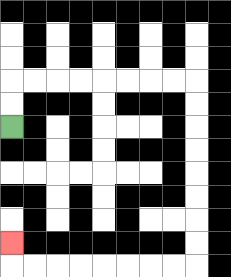{'start': '[0, 5]', 'end': '[0, 10]', 'path_directions': 'U,U,R,R,R,R,R,R,R,R,D,D,D,D,D,D,D,D,L,L,L,L,L,L,L,L,U', 'path_coordinates': '[[0, 5], [0, 4], [0, 3], [1, 3], [2, 3], [3, 3], [4, 3], [5, 3], [6, 3], [7, 3], [8, 3], [8, 4], [8, 5], [8, 6], [8, 7], [8, 8], [8, 9], [8, 10], [8, 11], [7, 11], [6, 11], [5, 11], [4, 11], [3, 11], [2, 11], [1, 11], [0, 11], [0, 10]]'}